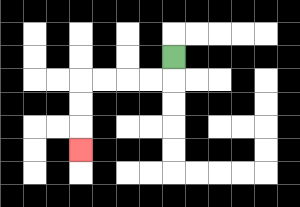{'start': '[7, 2]', 'end': '[3, 6]', 'path_directions': 'D,L,L,L,L,D,D,D', 'path_coordinates': '[[7, 2], [7, 3], [6, 3], [5, 3], [4, 3], [3, 3], [3, 4], [3, 5], [3, 6]]'}